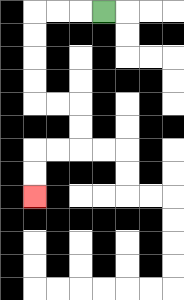{'start': '[4, 0]', 'end': '[1, 8]', 'path_directions': 'L,L,L,D,D,D,D,R,R,D,D,L,L,D,D', 'path_coordinates': '[[4, 0], [3, 0], [2, 0], [1, 0], [1, 1], [1, 2], [1, 3], [1, 4], [2, 4], [3, 4], [3, 5], [3, 6], [2, 6], [1, 6], [1, 7], [1, 8]]'}